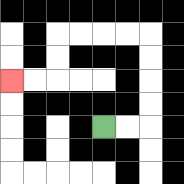{'start': '[4, 5]', 'end': '[0, 3]', 'path_directions': 'R,R,U,U,U,U,L,L,L,L,D,D,L,L', 'path_coordinates': '[[4, 5], [5, 5], [6, 5], [6, 4], [6, 3], [6, 2], [6, 1], [5, 1], [4, 1], [3, 1], [2, 1], [2, 2], [2, 3], [1, 3], [0, 3]]'}